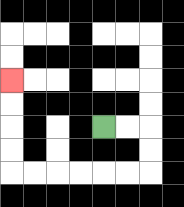{'start': '[4, 5]', 'end': '[0, 3]', 'path_directions': 'R,R,D,D,L,L,L,L,L,L,U,U,U,U', 'path_coordinates': '[[4, 5], [5, 5], [6, 5], [6, 6], [6, 7], [5, 7], [4, 7], [3, 7], [2, 7], [1, 7], [0, 7], [0, 6], [0, 5], [0, 4], [0, 3]]'}